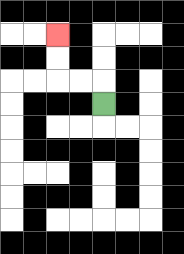{'start': '[4, 4]', 'end': '[2, 1]', 'path_directions': 'U,L,L,U,U', 'path_coordinates': '[[4, 4], [4, 3], [3, 3], [2, 3], [2, 2], [2, 1]]'}